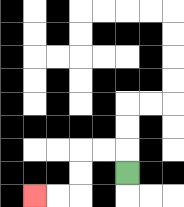{'start': '[5, 7]', 'end': '[1, 8]', 'path_directions': 'U,L,L,D,D,L,L', 'path_coordinates': '[[5, 7], [5, 6], [4, 6], [3, 6], [3, 7], [3, 8], [2, 8], [1, 8]]'}